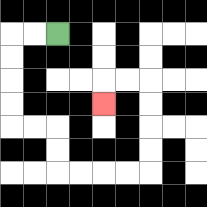{'start': '[2, 1]', 'end': '[4, 4]', 'path_directions': 'L,L,D,D,D,D,R,R,D,D,R,R,R,R,U,U,U,U,L,L,D', 'path_coordinates': '[[2, 1], [1, 1], [0, 1], [0, 2], [0, 3], [0, 4], [0, 5], [1, 5], [2, 5], [2, 6], [2, 7], [3, 7], [4, 7], [5, 7], [6, 7], [6, 6], [6, 5], [6, 4], [6, 3], [5, 3], [4, 3], [4, 4]]'}